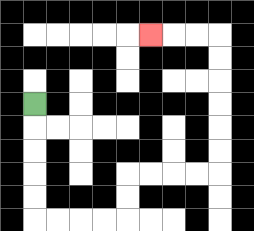{'start': '[1, 4]', 'end': '[6, 1]', 'path_directions': 'D,D,D,D,D,R,R,R,R,U,U,R,R,R,R,U,U,U,U,U,U,L,L,L', 'path_coordinates': '[[1, 4], [1, 5], [1, 6], [1, 7], [1, 8], [1, 9], [2, 9], [3, 9], [4, 9], [5, 9], [5, 8], [5, 7], [6, 7], [7, 7], [8, 7], [9, 7], [9, 6], [9, 5], [9, 4], [9, 3], [9, 2], [9, 1], [8, 1], [7, 1], [6, 1]]'}